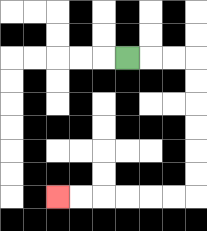{'start': '[5, 2]', 'end': '[2, 8]', 'path_directions': 'R,R,R,D,D,D,D,D,D,L,L,L,L,L,L', 'path_coordinates': '[[5, 2], [6, 2], [7, 2], [8, 2], [8, 3], [8, 4], [8, 5], [8, 6], [8, 7], [8, 8], [7, 8], [6, 8], [5, 8], [4, 8], [3, 8], [2, 8]]'}